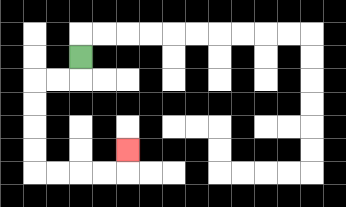{'start': '[3, 2]', 'end': '[5, 6]', 'path_directions': 'D,L,L,D,D,D,D,R,R,R,R,U', 'path_coordinates': '[[3, 2], [3, 3], [2, 3], [1, 3], [1, 4], [1, 5], [1, 6], [1, 7], [2, 7], [3, 7], [4, 7], [5, 7], [5, 6]]'}